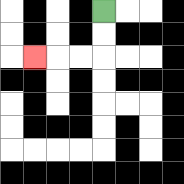{'start': '[4, 0]', 'end': '[1, 2]', 'path_directions': 'D,D,L,L,L', 'path_coordinates': '[[4, 0], [4, 1], [4, 2], [3, 2], [2, 2], [1, 2]]'}